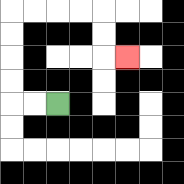{'start': '[2, 4]', 'end': '[5, 2]', 'path_directions': 'L,L,U,U,U,U,R,R,R,R,D,D,R', 'path_coordinates': '[[2, 4], [1, 4], [0, 4], [0, 3], [0, 2], [0, 1], [0, 0], [1, 0], [2, 0], [3, 0], [4, 0], [4, 1], [4, 2], [5, 2]]'}